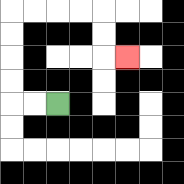{'start': '[2, 4]', 'end': '[5, 2]', 'path_directions': 'L,L,U,U,U,U,R,R,R,R,D,D,R', 'path_coordinates': '[[2, 4], [1, 4], [0, 4], [0, 3], [0, 2], [0, 1], [0, 0], [1, 0], [2, 0], [3, 0], [4, 0], [4, 1], [4, 2], [5, 2]]'}